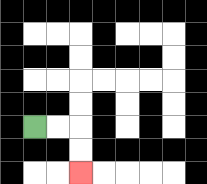{'start': '[1, 5]', 'end': '[3, 7]', 'path_directions': 'R,R,D,D', 'path_coordinates': '[[1, 5], [2, 5], [3, 5], [3, 6], [3, 7]]'}